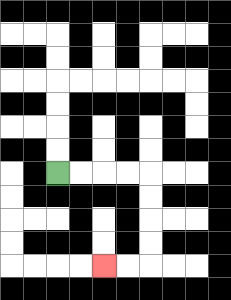{'start': '[2, 7]', 'end': '[4, 11]', 'path_directions': 'R,R,R,R,D,D,D,D,L,L', 'path_coordinates': '[[2, 7], [3, 7], [4, 7], [5, 7], [6, 7], [6, 8], [6, 9], [6, 10], [6, 11], [5, 11], [4, 11]]'}